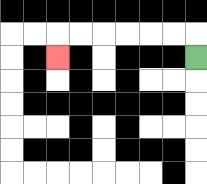{'start': '[8, 2]', 'end': '[2, 2]', 'path_directions': 'U,L,L,L,L,L,L,D', 'path_coordinates': '[[8, 2], [8, 1], [7, 1], [6, 1], [5, 1], [4, 1], [3, 1], [2, 1], [2, 2]]'}